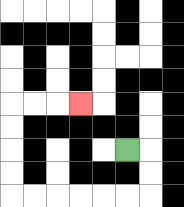{'start': '[5, 6]', 'end': '[3, 4]', 'path_directions': 'R,D,D,L,L,L,L,L,L,U,U,U,U,R,R,R', 'path_coordinates': '[[5, 6], [6, 6], [6, 7], [6, 8], [5, 8], [4, 8], [3, 8], [2, 8], [1, 8], [0, 8], [0, 7], [0, 6], [0, 5], [0, 4], [1, 4], [2, 4], [3, 4]]'}